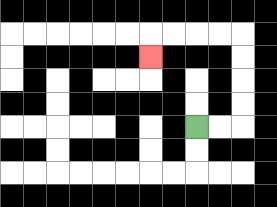{'start': '[8, 5]', 'end': '[6, 2]', 'path_directions': 'R,R,U,U,U,U,L,L,L,L,D', 'path_coordinates': '[[8, 5], [9, 5], [10, 5], [10, 4], [10, 3], [10, 2], [10, 1], [9, 1], [8, 1], [7, 1], [6, 1], [6, 2]]'}